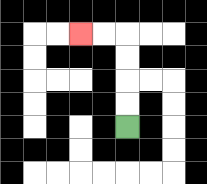{'start': '[5, 5]', 'end': '[3, 1]', 'path_directions': 'U,U,U,U,L,L', 'path_coordinates': '[[5, 5], [5, 4], [5, 3], [5, 2], [5, 1], [4, 1], [3, 1]]'}